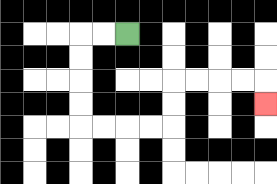{'start': '[5, 1]', 'end': '[11, 4]', 'path_directions': 'L,L,D,D,D,D,R,R,R,R,U,U,R,R,R,R,D', 'path_coordinates': '[[5, 1], [4, 1], [3, 1], [3, 2], [3, 3], [3, 4], [3, 5], [4, 5], [5, 5], [6, 5], [7, 5], [7, 4], [7, 3], [8, 3], [9, 3], [10, 3], [11, 3], [11, 4]]'}